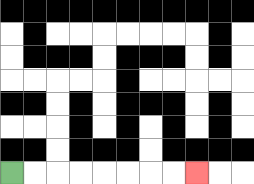{'start': '[0, 7]', 'end': '[8, 7]', 'path_directions': 'R,R,R,R,R,R,R,R', 'path_coordinates': '[[0, 7], [1, 7], [2, 7], [3, 7], [4, 7], [5, 7], [6, 7], [7, 7], [8, 7]]'}